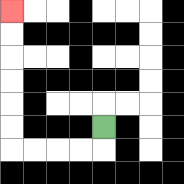{'start': '[4, 5]', 'end': '[0, 0]', 'path_directions': 'D,L,L,L,L,U,U,U,U,U,U', 'path_coordinates': '[[4, 5], [4, 6], [3, 6], [2, 6], [1, 6], [0, 6], [0, 5], [0, 4], [0, 3], [0, 2], [0, 1], [0, 0]]'}